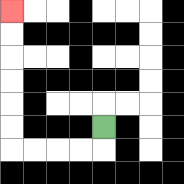{'start': '[4, 5]', 'end': '[0, 0]', 'path_directions': 'D,L,L,L,L,U,U,U,U,U,U', 'path_coordinates': '[[4, 5], [4, 6], [3, 6], [2, 6], [1, 6], [0, 6], [0, 5], [0, 4], [0, 3], [0, 2], [0, 1], [0, 0]]'}